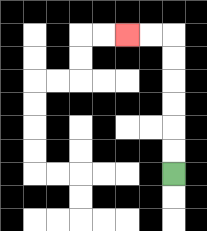{'start': '[7, 7]', 'end': '[5, 1]', 'path_directions': 'U,U,U,U,U,U,L,L', 'path_coordinates': '[[7, 7], [7, 6], [7, 5], [7, 4], [7, 3], [7, 2], [7, 1], [6, 1], [5, 1]]'}